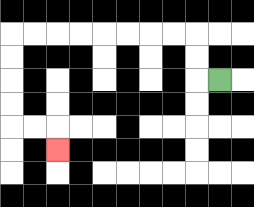{'start': '[9, 3]', 'end': '[2, 6]', 'path_directions': 'L,U,U,L,L,L,L,L,L,L,L,D,D,D,D,R,R,D', 'path_coordinates': '[[9, 3], [8, 3], [8, 2], [8, 1], [7, 1], [6, 1], [5, 1], [4, 1], [3, 1], [2, 1], [1, 1], [0, 1], [0, 2], [0, 3], [0, 4], [0, 5], [1, 5], [2, 5], [2, 6]]'}